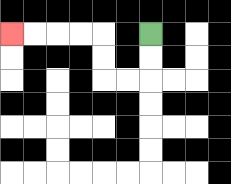{'start': '[6, 1]', 'end': '[0, 1]', 'path_directions': 'D,D,L,L,U,U,L,L,L,L', 'path_coordinates': '[[6, 1], [6, 2], [6, 3], [5, 3], [4, 3], [4, 2], [4, 1], [3, 1], [2, 1], [1, 1], [0, 1]]'}